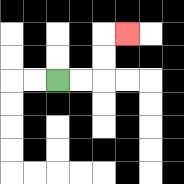{'start': '[2, 3]', 'end': '[5, 1]', 'path_directions': 'R,R,U,U,R', 'path_coordinates': '[[2, 3], [3, 3], [4, 3], [4, 2], [4, 1], [5, 1]]'}